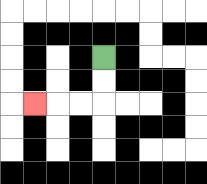{'start': '[4, 2]', 'end': '[1, 4]', 'path_directions': 'D,D,L,L,L', 'path_coordinates': '[[4, 2], [4, 3], [4, 4], [3, 4], [2, 4], [1, 4]]'}